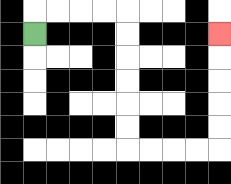{'start': '[1, 1]', 'end': '[9, 1]', 'path_directions': 'U,R,R,R,R,D,D,D,D,D,D,R,R,R,R,U,U,U,U,U', 'path_coordinates': '[[1, 1], [1, 0], [2, 0], [3, 0], [4, 0], [5, 0], [5, 1], [5, 2], [5, 3], [5, 4], [5, 5], [5, 6], [6, 6], [7, 6], [8, 6], [9, 6], [9, 5], [9, 4], [9, 3], [9, 2], [9, 1]]'}